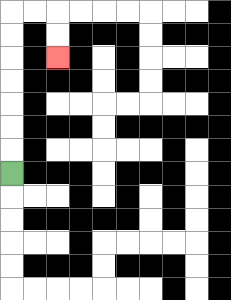{'start': '[0, 7]', 'end': '[2, 2]', 'path_directions': 'U,U,U,U,U,U,U,R,R,D,D', 'path_coordinates': '[[0, 7], [0, 6], [0, 5], [0, 4], [0, 3], [0, 2], [0, 1], [0, 0], [1, 0], [2, 0], [2, 1], [2, 2]]'}